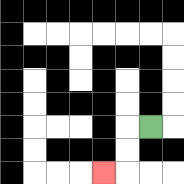{'start': '[6, 5]', 'end': '[4, 7]', 'path_directions': 'L,D,D,L', 'path_coordinates': '[[6, 5], [5, 5], [5, 6], [5, 7], [4, 7]]'}